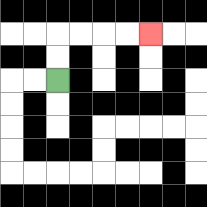{'start': '[2, 3]', 'end': '[6, 1]', 'path_directions': 'U,U,R,R,R,R', 'path_coordinates': '[[2, 3], [2, 2], [2, 1], [3, 1], [4, 1], [5, 1], [6, 1]]'}